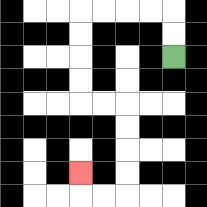{'start': '[7, 2]', 'end': '[3, 7]', 'path_directions': 'U,U,L,L,L,L,D,D,D,D,R,R,D,D,D,D,L,L,U', 'path_coordinates': '[[7, 2], [7, 1], [7, 0], [6, 0], [5, 0], [4, 0], [3, 0], [3, 1], [3, 2], [3, 3], [3, 4], [4, 4], [5, 4], [5, 5], [5, 6], [5, 7], [5, 8], [4, 8], [3, 8], [3, 7]]'}